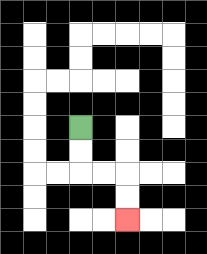{'start': '[3, 5]', 'end': '[5, 9]', 'path_directions': 'D,D,R,R,D,D', 'path_coordinates': '[[3, 5], [3, 6], [3, 7], [4, 7], [5, 7], [5, 8], [5, 9]]'}